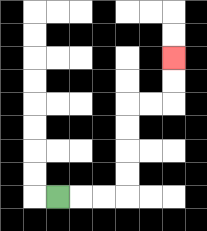{'start': '[2, 8]', 'end': '[7, 2]', 'path_directions': 'R,R,R,U,U,U,U,R,R,U,U', 'path_coordinates': '[[2, 8], [3, 8], [4, 8], [5, 8], [5, 7], [5, 6], [5, 5], [5, 4], [6, 4], [7, 4], [7, 3], [7, 2]]'}